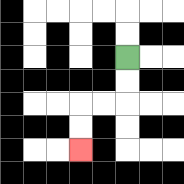{'start': '[5, 2]', 'end': '[3, 6]', 'path_directions': 'D,D,L,L,D,D', 'path_coordinates': '[[5, 2], [5, 3], [5, 4], [4, 4], [3, 4], [3, 5], [3, 6]]'}